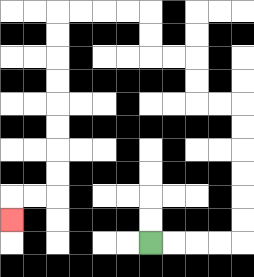{'start': '[6, 10]', 'end': '[0, 9]', 'path_directions': 'R,R,R,R,U,U,U,U,U,U,L,L,U,U,L,L,U,U,L,L,L,L,D,D,D,D,D,D,D,D,L,L,D', 'path_coordinates': '[[6, 10], [7, 10], [8, 10], [9, 10], [10, 10], [10, 9], [10, 8], [10, 7], [10, 6], [10, 5], [10, 4], [9, 4], [8, 4], [8, 3], [8, 2], [7, 2], [6, 2], [6, 1], [6, 0], [5, 0], [4, 0], [3, 0], [2, 0], [2, 1], [2, 2], [2, 3], [2, 4], [2, 5], [2, 6], [2, 7], [2, 8], [1, 8], [0, 8], [0, 9]]'}